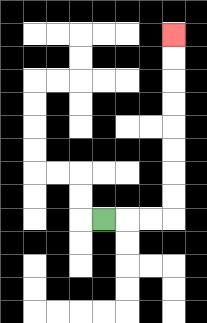{'start': '[4, 9]', 'end': '[7, 1]', 'path_directions': 'R,R,R,U,U,U,U,U,U,U,U', 'path_coordinates': '[[4, 9], [5, 9], [6, 9], [7, 9], [7, 8], [7, 7], [7, 6], [7, 5], [7, 4], [7, 3], [7, 2], [7, 1]]'}